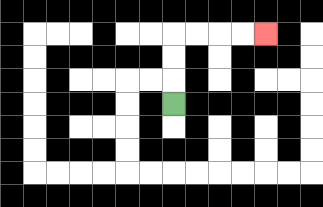{'start': '[7, 4]', 'end': '[11, 1]', 'path_directions': 'U,U,U,R,R,R,R', 'path_coordinates': '[[7, 4], [7, 3], [7, 2], [7, 1], [8, 1], [9, 1], [10, 1], [11, 1]]'}